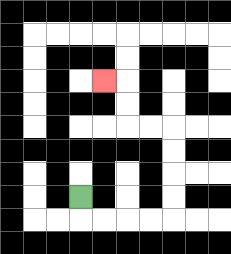{'start': '[3, 8]', 'end': '[4, 3]', 'path_directions': 'D,R,R,R,R,U,U,U,U,L,L,U,U,L', 'path_coordinates': '[[3, 8], [3, 9], [4, 9], [5, 9], [6, 9], [7, 9], [7, 8], [7, 7], [7, 6], [7, 5], [6, 5], [5, 5], [5, 4], [5, 3], [4, 3]]'}